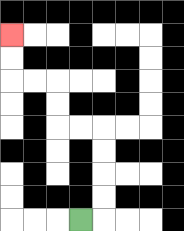{'start': '[3, 9]', 'end': '[0, 1]', 'path_directions': 'R,U,U,U,U,L,L,U,U,L,L,U,U', 'path_coordinates': '[[3, 9], [4, 9], [4, 8], [4, 7], [4, 6], [4, 5], [3, 5], [2, 5], [2, 4], [2, 3], [1, 3], [0, 3], [0, 2], [0, 1]]'}